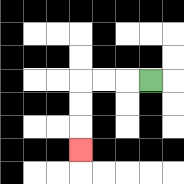{'start': '[6, 3]', 'end': '[3, 6]', 'path_directions': 'L,L,L,D,D,D', 'path_coordinates': '[[6, 3], [5, 3], [4, 3], [3, 3], [3, 4], [3, 5], [3, 6]]'}